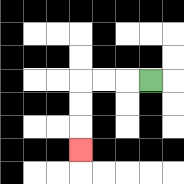{'start': '[6, 3]', 'end': '[3, 6]', 'path_directions': 'L,L,L,D,D,D', 'path_coordinates': '[[6, 3], [5, 3], [4, 3], [3, 3], [3, 4], [3, 5], [3, 6]]'}